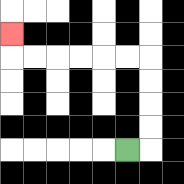{'start': '[5, 6]', 'end': '[0, 1]', 'path_directions': 'R,U,U,U,U,L,L,L,L,L,L,U', 'path_coordinates': '[[5, 6], [6, 6], [6, 5], [6, 4], [6, 3], [6, 2], [5, 2], [4, 2], [3, 2], [2, 2], [1, 2], [0, 2], [0, 1]]'}